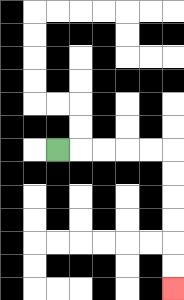{'start': '[2, 6]', 'end': '[7, 12]', 'path_directions': 'R,R,R,R,R,D,D,D,D,D,D', 'path_coordinates': '[[2, 6], [3, 6], [4, 6], [5, 6], [6, 6], [7, 6], [7, 7], [7, 8], [7, 9], [7, 10], [7, 11], [7, 12]]'}